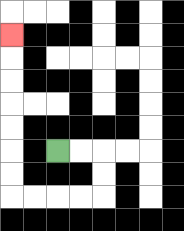{'start': '[2, 6]', 'end': '[0, 1]', 'path_directions': 'R,R,D,D,L,L,L,L,U,U,U,U,U,U,U', 'path_coordinates': '[[2, 6], [3, 6], [4, 6], [4, 7], [4, 8], [3, 8], [2, 8], [1, 8], [0, 8], [0, 7], [0, 6], [0, 5], [0, 4], [0, 3], [0, 2], [0, 1]]'}